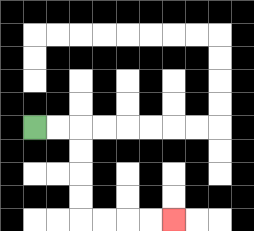{'start': '[1, 5]', 'end': '[7, 9]', 'path_directions': 'R,R,D,D,D,D,R,R,R,R', 'path_coordinates': '[[1, 5], [2, 5], [3, 5], [3, 6], [3, 7], [3, 8], [3, 9], [4, 9], [5, 9], [6, 9], [7, 9]]'}